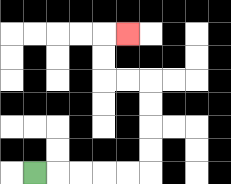{'start': '[1, 7]', 'end': '[5, 1]', 'path_directions': 'R,R,R,R,R,U,U,U,U,L,L,U,U,R', 'path_coordinates': '[[1, 7], [2, 7], [3, 7], [4, 7], [5, 7], [6, 7], [6, 6], [6, 5], [6, 4], [6, 3], [5, 3], [4, 3], [4, 2], [4, 1], [5, 1]]'}